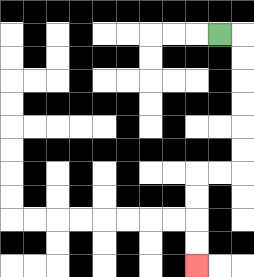{'start': '[9, 1]', 'end': '[8, 11]', 'path_directions': 'R,D,D,D,D,D,D,L,L,D,D,D,D', 'path_coordinates': '[[9, 1], [10, 1], [10, 2], [10, 3], [10, 4], [10, 5], [10, 6], [10, 7], [9, 7], [8, 7], [8, 8], [8, 9], [8, 10], [8, 11]]'}